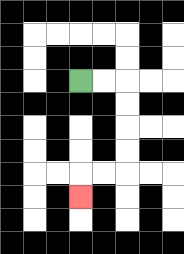{'start': '[3, 3]', 'end': '[3, 8]', 'path_directions': 'R,R,D,D,D,D,L,L,D', 'path_coordinates': '[[3, 3], [4, 3], [5, 3], [5, 4], [5, 5], [5, 6], [5, 7], [4, 7], [3, 7], [3, 8]]'}